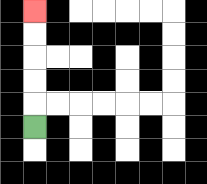{'start': '[1, 5]', 'end': '[1, 0]', 'path_directions': 'U,U,U,U,U', 'path_coordinates': '[[1, 5], [1, 4], [1, 3], [1, 2], [1, 1], [1, 0]]'}